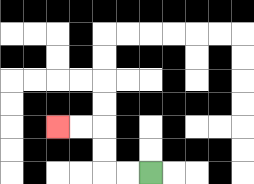{'start': '[6, 7]', 'end': '[2, 5]', 'path_directions': 'L,L,U,U,L,L', 'path_coordinates': '[[6, 7], [5, 7], [4, 7], [4, 6], [4, 5], [3, 5], [2, 5]]'}